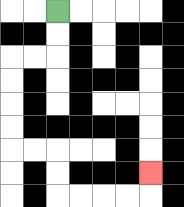{'start': '[2, 0]', 'end': '[6, 7]', 'path_directions': 'D,D,L,L,D,D,D,D,R,R,D,D,R,R,R,R,U', 'path_coordinates': '[[2, 0], [2, 1], [2, 2], [1, 2], [0, 2], [0, 3], [0, 4], [0, 5], [0, 6], [1, 6], [2, 6], [2, 7], [2, 8], [3, 8], [4, 8], [5, 8], [6, 8], [6, 7]]'}